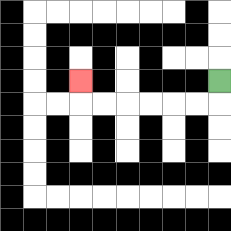{'start': '[9, 3]', 'end': '[3, 3]', 'path_directions': 'D,L,L,L,L,L,L,U', 'path_coordinates': '[[9, 3], [9, 4], [8, 4], [7, 4], [6, 4], [5, 4], [4, 4], [3, 4], [3, 3]]'}